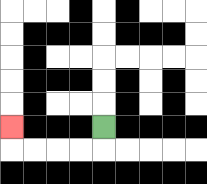{'start': '[4, 5]', 'end': '[0, 5]', 'path_directions': 'D,L,L,L,L,U', 'path_coordinates': '[[4, 5], [4, 6], [3, 6], [2, 6], [1, 6], [0, 6], [0, 5]]'}